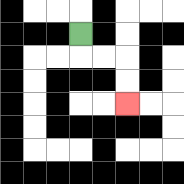{'start': '[3, 1]', 'end': '[5, 4]', 'path_directions': 'D,R,R,D,D', 'path_coordinates': '[[3, 1], [3, 2], [4, 2], [5, 2], [5, 3], [5, 4]]'}